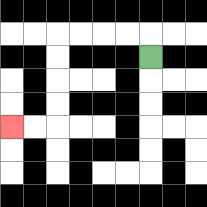{'start': '[6, 2]', 'end': '[0, 5]', 'path_directions': 'U,L,L,L,L,D,D,D,D,L,L', 'path_coordinates': '[[6, 2], [6, 1], [5, 1], [4, 1], [3, 1], [2, 1], [2, 2], [2, 3], [2, 4], [2, 5], [1, 5], [0, 5]]'}